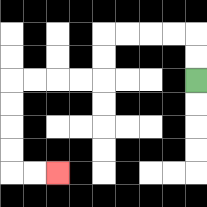{'start': '[8, 3]', 'end': '[2, 7]', 'path_directions': 'U,U,L,L,L,L,D,D,L,L,L,L,D,D,D,D,R,R', 'path_coordinates': '[[8, 3], [8, 2], [8, 1], [7, 1], [6, 1], [5, 1], [4, 1], [4, 2], [4, 3], [3, 3], [2, 3], [1, 3], [0, 3], [0, 4], [0, 5], [0, 6], [0, 7], [1, 7], [2, 7]]'}